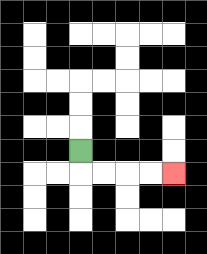{'start': '[3, 6]', 'end': '[7, 7]', 'path_directions': 'D,R,R,R,R', 'path_coordinates': '[[3, 6], [3, 7], [4, 7], [5, 7], [6, 7], [7, 7]]'}